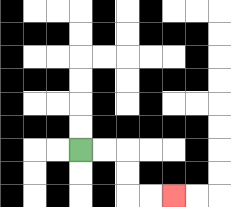{'start': '[3, 6]', 'end': '[7, 8]', 'path_directions': 'R,R,D,D,R,R', 'path_coordinates': '[[3, 6], [4, 6], [5, 6], [5, 7], [5, 8], [6, 8], [7, 8]]'}